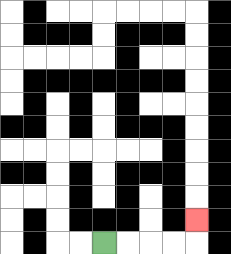{'start': '[4, 10]', 'end': '[8, 9]', 'path_directions': 'R,R,R,R,U', 'path_coordinates': '[[4, 10], [5, 10], [6, 10], [7, 10], [8, 10], [8, 9]]'}